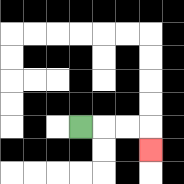{'start': '[3, 5]', 'end': '[6, 6]', 'path_directions': 'R,R,R,D', 'path_coordinates': '[[3, 5], [4, 5], [5, 5], [6, 5], [6, 6]]'}